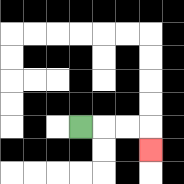{'start': '[3, 5]', 'end': '[6, 6]', 'path_directions': 'R,R,R,D', 'path_coordinates': '[[3, 5], [4, 5], [5, 5], [6, 5], [6, 6]]'}